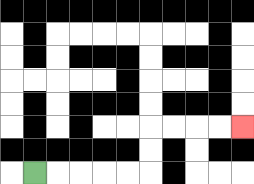{'start': '[1, 7]', 'end': '[10, 5]', 'path_directions': 'R,R,R,R,R,U,U,R,R,R,R', 'path_coordinates': '[[1, 7], [2, 7], [3, 7], [4, 7], [5, 7], [6, 7], [6, 6], [6, 5], [7, 5], [8, 5], [9, 5], [10, 5]]'}